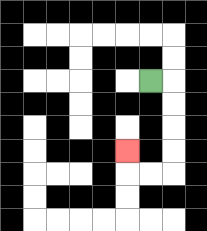{'start': '[6, 3]', 'end': '[5, 6]', 'path_directions': 'R,D,D,D,D,L,L,U', 'path_coordinates': '[[6, 3], [7, 3], [7, 4], [7, 5], [7, 6], [7, 7], [6, 7], [5, 7], [5, 6]]'}